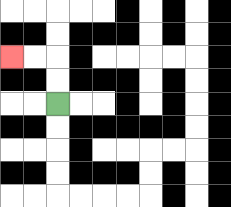{'start': '[2, 4]', 'end': '[0, 2]', 'path_directions': 'U,U,L,L', 'path_coordinates': '[[2, 4], [2, 3], [2, 2], [1, 2], [0, 2]]'}